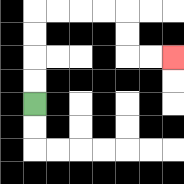{'start': '[1, 4]', 'end': '[7, 2]', 'path_directions': 'U,U,U,U,R,R,R,R,D,D,R,R', 'path_coordinates': '[[1, 4], [1, 3], [1, 2], [1, 1], [1, 0], [2, 0], [3, 0], [4, 0], [5, 0], [5, 1], [5, 2], [6, 2], [7, 2]]'}